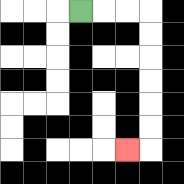{'start': '[3, 0]', 'end': '[5, 6]', 'path_directions': 'R,R,R,D,D,D,D,D,D,L', 'path_coordinates': '[[3, 0], [4, 0], [5, 0], [6, 0], [6, 1], [6, 2], [6, 3], [6, 4], [6, 5], [6, 6], [5, 6]]'}